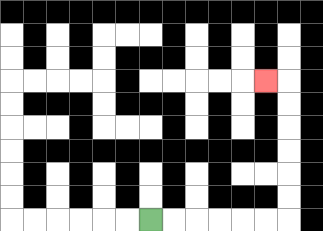{'start': '[6, 9]', 'end': '[11, 3]', 'path_directions': 'R,R,R,R,R,R,U,U,U,U,U,U,L', 'path_coordinates': '[[6, 9], [7, 9], [8, 9], [9, 9], [10, 9], [11, 9], [12, 9], [12, 8], [12, 7], [12, 6], [12, 5], [12, 4], [12, 3], [11, 3]]'}